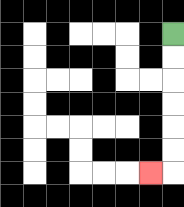{'start': '[7, 1]', 'end': '[6, 7]', 'path_directions': 'D,D,D,D,D,D,L', 'path_coordinates': '[[7, 1], [7, 2], [7, 3], [7, 4], [7, 5], [7, 6], [7, 7], [6, 7]]'}